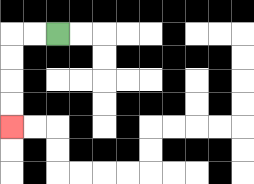{'start': '[2, 1]', 'end': '[0, 5]', 'path_directions': 'L,L,D,D,D,D', 'path_coordinates': '[[2, 1], [1, 1], [0, 1], [0, 2], [0, 3], [0, 4], [0, 5]]'}